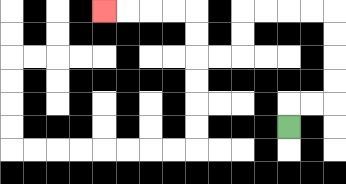{'start': '[12, 5]', 'end': '[4, 0]', 'path_directions': 'U,R,R,U,U,U,U,L,L,L,L,D,D,L,L,U,U,L,L,L,L', 'path_coordinates': '[[12, 5], [12, 4], [13, 4], [14, 4], [14, 3], [14, 2], [14, 1], [14, 0], [13, 0], [12, 0], [11, 0], [10, 0], [10, 1], [10, 2], [9, 2], [8, 2], [8, 1], [8, 0], [7, 0], [6, 0], [5, 0], [4, 0]]'}